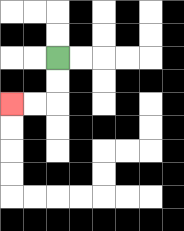{'start': '[2, 2]', 'end': '[0, 4]', 'path_directions': 'D,D,L,L', 'path_coordinates': '[[2, 2], [2, 3], [2, 4], [1, 4], [0, 4]]'}